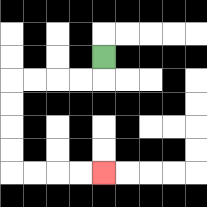{'start': '[4, 2]', 'end': '[4, 7]', 'path_directions': 'D,L,L,L,L,D,D,D,D,R,R,R,R', 'path_coordinates': '[[4, 2], [4, 3], [3, 3], [2, 3], [1, 3], [0, 3], [0, 4], [0, 5], [0, 6], [0, 7], [1, 7], [2, 7], [3, 7], [4, 7]]'}